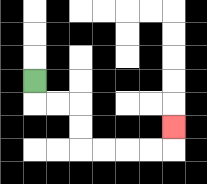{'start': '[1, 3]', 'end': '[7, 5]', 'path_directions': 'D,R,R,D,D,R,R,R,R,U', 'path_coordinates': '[[1, 3], [1, 4], [2, 4], [3, 4], [3, 5], [3, 6], [4, 6], [5, 6], [6, 6], [7, 6], [7, 5]]'}